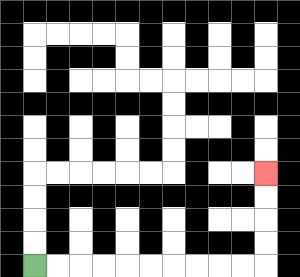{'start': '[1, 11]', 'end': '[11, 7]', 'path_directions': 'R,R,R,R,R,R,R,R,R,R,U,U,U,U', 'path_coordinates': '[[1, 11], [2, 11], [3, 11], [4, 11], [5, 11], [6, 11], [7, 11], [8, 11], [9, 11], [10, 11], [11, 11], [11, 10], [11, 9], [11, 8], [11, 7]]'}